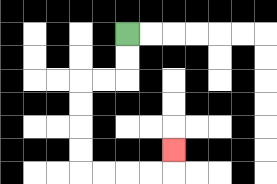{'start': '[5, 1]', 'end': '[7, 6]', 'path_directions': 'D,D,L,L,D,D,D,D,R,R,R,R,U', 'path_coordinates': '[[5, 1], [5, 2], [5, 3], [4, 3], [3, 3], [3, 4], [3, 5], [3, 6], [3, 7], [4, 7], [5, 7], [6, 7], [7, 7], [7, 6]]'}